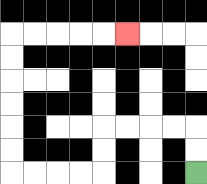{'start': '[8, 7]', 'end': '[5, 1]', 'path_directions': 'U,U,L,L,L,L,D,D,L,L,L,L,U,U,U,U,U,U,R,R,R,R,R', 'path_coordinates': '[[8, 7], [8, 6], [8, 5], [7, 5], [6, 5], [5, 5], [4, 5], [4, 6], [4, 7], [3, 7], [2, 7], [1, 7], [0, 7], [0, 6], [0, 5], [0, 4], [0, 3], [0, 2], [0, 1], [1, 1], [2, 1], [3, 1], [4, 1], [5, 1]]'}